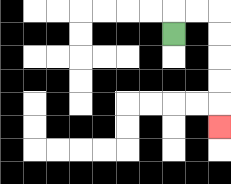{'start': '[7, 1]', 'end': '[9, 5]', 'path_directions': 'U,R,R,D,D,D,D,D', 'path_coordinates': '[[7, 1], [7, 0], [8, 0], [9, 0], [9, 1], [9, 2], [9, 3], [9, 4], [9, 5]]'}